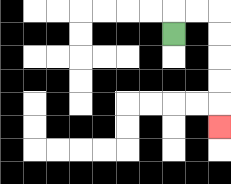{'start': '[7, 1]', 'end': '[9, 5]', 'path_directions': 'U,R,R,D,D,D,D,D', 'path_coordinates': '[[7, 1], [7, 0], [8, 0], [9, 0], [9, 1], [9, 2], [9, 3], [9, 4], [9, 5]]'}